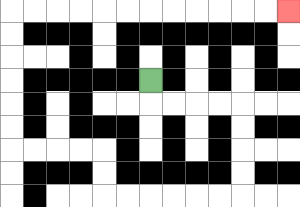{'start': '[6, 3]', 'end': '[12, 0]', 'path_directions': 'D,R,R,R,R,D,D,D,D,L,L,L,L,L,L,U,U,L,L,L,L,U,U,U,U,U,U,R,R,R,R,R,R,R,R,R,R,R,R', 'path_coordinates': '[[6, 3], [6, 4], [7, 4], [8, 4], [9, 4], [10, 4], [10, 5], [10, 6], [10, 7], [10, 8], [9, 8], [8, 8], [7, 8], [6, 8], [5, 8], [4, 8], [4, 7], [4, 6], [3, 6], [2, 6], [1, 6], [0, 6], [0, 5], [0, 4], [0, 3], [0, 2], [0, 1], [0, 0], [1, 0], [2, 0], [3, 0], [4, 0], [5, 0], [6, 0], [7, 0], [8, 0], [9, 0], [10, 0], [11, 0], [12, 0]]'}